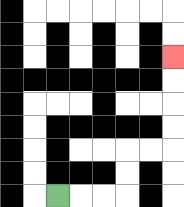{'start': '[2, 8]', 'end': '[7, 2]', 'path_directions': 'R,R,R,U,U,R,R,U,U,U,U', 'path_coordinates': '[[2, 8], [3, 8], [4, 8], [5, 8], [5, 7], [5, 6], [6, 6], [7, 6], [7, 5], [7, 4], [7, 3], [7, 2]]'}